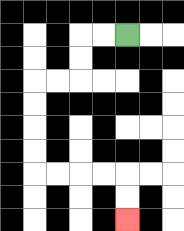{'start': '[5, 1]', 'end': '[5, 9]', 'path_directions': 'L,L,D,D,L,L,D,D,D,D,R,R,R,R,D,D', 'path_coordinates': '[[5, 1], [4, 1], [3, 1], [3, 2], [3, 3], [2, 3], [1, 3], [1, 4], [1, 5], [1, 6], [1, 7], [2, 7], [3, 7], [4, 7], [5, 7], [5, 8], [5, 9]]'}